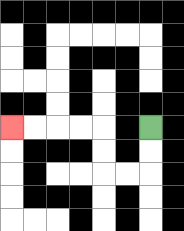{'start': '[6, 5]', 'end': '[0, 5]', 'path_directions': 'D,D,L,L,U,U,L,L,L,L', 'path_coordinates': '[[6, 5], [6, 6], [6, 7], [5, 7], [4, 7], [4, 6], [4, 5], [3, 5], [2, 5], [1, 5], [0, 5]]'}